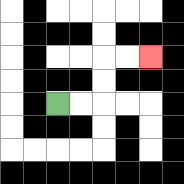{'start': '[2, 4]', 'end': '[6, 2]', 'path_directions': 'R,R,U,U,R,R', 'path_coordinates': '[[2, 4], [3, 4], [4, 4], [4, 3], [4, 2], [5, 2], [6, 2]]'}